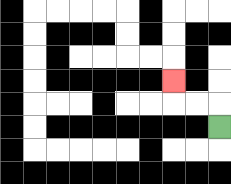{'start': '[9, 5]', 'end': '[7, 3]', 'path_directions': 'U,L,L,U', 'path_coordinates': '[[9, 5], [9, 4], [8, 4], [7, 4], [7, 3]]'}